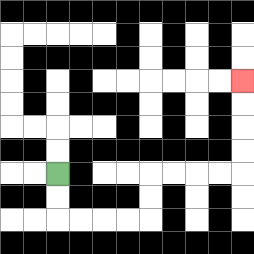{'start': '[2, 7]', 'end': '[10, 3]', 'path_directions': 'D,D,R,R,R,R,U,U,R,R,R,R,U,U,U,U', 'path_coordinates': '[[2, 7], [2, 8], [2, 9], [3, 9], [4, 9], [5, 9], [6, 9], [6, 8], [6, 7], [7, 7], [8, 7], [9, 7], [10, 7], [10, 6], [10, 5], [10, 4], [10, 3]]'}